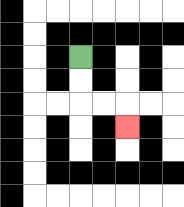{'start': '[3, 2]', 'end': '[5, 5]', 'path_directions': 'D,D,R,R,D', 'path_coordinates': '[[3, 2], [3, 3], [3, 4], [4, 4], [5, 4], [5, 5]]'}